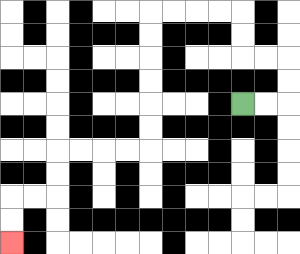{'start': '[10, 4]', 'end': '[0, 10]', 'path_directions': 'R,R,U,U,L,L,U,U,L,L,L,L,D,D,D,D,D,D,L,L,L,L,D,D,L,L,D,D', 'path_coordinates': '[[10, 4], [11, 4], [12, 4], [12, 3], [12, 2], [11, 2], [10, 2], [10, 1], [10, 0], [9, 0], [8, 0], [7, 0], [6, 0], [6, 1], [6, 2], [6, 3], [6, 4], [6, 5], [6, 6], [5, 6], [4, 6], [3, 6], [2, 6], [2, 7], [2, 8], [1, 8], [0, 8], [0, 9], [0, 10]]'}